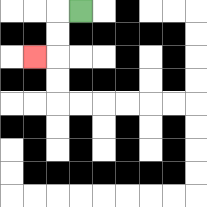{'start': '[3, 0]', 'end': '[1, 2]', 'path_directions': 'L,D,D,L', 'path_coordinates': '[[3, 0], [2, 0], [2, 1], [2, 2], [1, 2]]'}